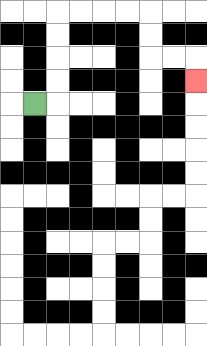{'start': '[1, 4]', 'end': '[8, 3]', 'path_directions': 'R,U,U,U,U,R,R,R,R,D,D,R,R,D', 'path_coordinates': '[[1, 4], [2, 4], [2, 3], [2, 2], [2, 1], [2, 0], [3, 0], [4, 0], [5, 0], [6, 0], [6, 1], [6, 2], [7, 2], [8, 2], [8, 3]]'}